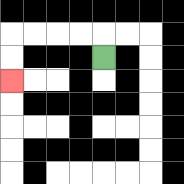{'start': '[4, 2]', 'end': '[0, 3]', 'path_directions': 'U,L,L,L,L,D,D', 'path_coordinates': '[[4, 2], [4, 1], [3, 1], [2, 1], [1, 1], [0, 1], [0, 2], [0, 3]]'}